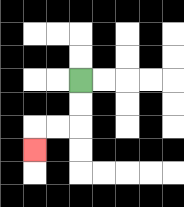{'start': '[3, 3]', 'end': '[1, 6]', 'path_directions': 'D,D,L,L,D', 'path_coordinates': '[[3, 3], [3, 4], [3, 5], [2, 5], [1, 5], [1, 6]]'}